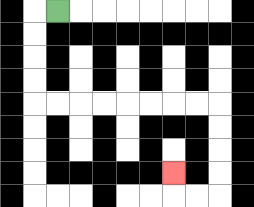{'start': '[2, 0]', 'end': '[7, 7]', 'path_directions': 'L,D,D,D,D,R,R,R,R,R,R,R,R,D,D,D,D,L,L,U', 'path_coordinates': '[[2, 0], [1, 0], [1, 1], [1, 2], [1, 3], [1, 4], [2, 4], [3, 4], [4, 4], [5, 4], [6, 4], [7, 4], [8, 4], [9, 4], [9, 5], [9, 6], [9, 7], [9, 8], [8, 8], [7, 8], [7, 7]]'}